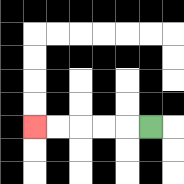{'start': '[6, 5]', 'end': '[1, 5]', 'path_directions': 'L,L,L,L,L', 'path_coordinates': '[[6, 5], [5, 5], [4, 5], [3, 5], [2, 5], [1, 5]]'}